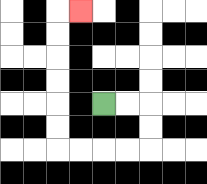{'start': '[4, 4]', 'end': '[3, 0]', 'path_directions': 'R,R,D,D,L,L,L,L,U,U,U,U,U,U,R', 'path_coordinates': '[[4, 4], [5, 4], [6, 4], [6, 5], [6, 6], [5, 6], [4, 6], [3, 6], [2, 6], [2, 5], [2, 4], [2, 3], [2, 2], [2, 1], [2, 0], [3, 0]]'}